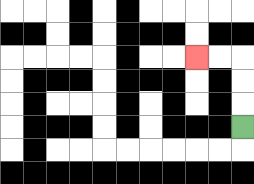{'start': '[10, 5]', 'end': '[8, 2]', 'path_directions': 'U,U,U,L,L', 'path_coordinates': '[[10, 5], [10, 4], [10, 3], [10, 2], [9, 2], [8, 2]]'}